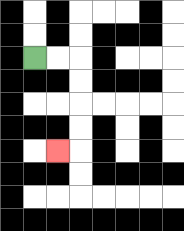{'start': '[1, 2]', 'end': '[2, 6]', 'path_directions': 'R,R,D,D,D,D,L', 'path_coordinates': '[[1, 2], [2, 2], [3, 2], [3, 3], [3, 4], [3, 5], [3, 6], [2, 6]]'}